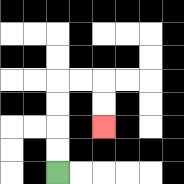{'start': '[2, 7]', 'end': '[4, 5]', 'path_directions': 'U,U,U,U,R,R,D,D', 'path_coordinates': '[[2, 7], [2, 6], [2, 5], [2, 4], [2, 3], [3, 3], [4, 3], [4, 4], [4, 5]]'}